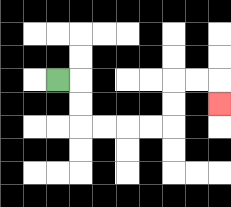{'start': '[2, 3]', 'end': '[9, 4]', 'path_directions': 'R,D,D,R,R,R,R,U,U,R,R,D', 'path_coordinates': '[[2, 3], [3, 3], [3, 4], [3, 5], [4, 5], [5, 5], [6, 5], [7, 5], [7, 4], [7, 3], [8, 3], [9, 3], [9, 4]]'}